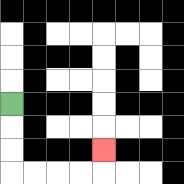{'start': '[0, 4]', 'end': '[4, 6]', 'path_directions': 'D,D,D,R,R,R,R,U', 'path_coordinates': '[[0, 4], [0, 5], [0, 6], [0, 7], [1, 7], [2, 7], [3, 7], [4, 7], [4, 6]]'}